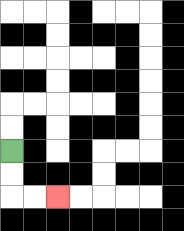{'start': '[0, 6]', 'end': '[2, 8]', 'path_directions': 'D,D,R,R', 'path_coordinates': '[[0, 6], [0, 7], [0, 8], [1, 8], [2, 8]]'}